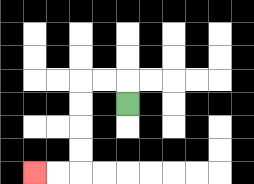{'start': '[5, 4]', 'end': '[1, 7]', 'path_directions': 'U,L,L,D,D,D,D,L,L', 'path_coordinates': '[[5, 4], [5, 3], [4, 3], [3, 3], [3, 4], [3, 5], [3, 6], [3, 7], [2, 7], [1, 7]]'}